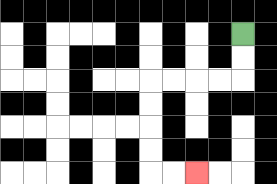{'start': '[10, 1]', 'end': '[8, 7]', 'path_directions': 'D,D,L,L,L,L,D,D,D,D,R,R', 'path_coordinates': '[[10, 1], [10, 2], [10, 3], [9, 3], [8, 3], [7, 3], [6, 3], [6, 4], [6, 5], [6, 6], [6, 7], [7, 7], [8, 7]]'}